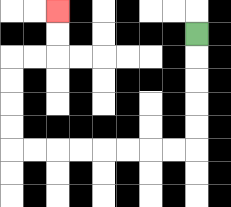{'start': '[8, 1]', 'end': '[2, 0]', 'path_directions': 'D,D,D,D,D,L,L,L,L,L,L,L,L,U,U,U,U,R,R,U,U', 'path_coordinates': '[[8, 1], [8, 2], [8, 3], [8, 4], [8, 5], [8, 6], [7, 6], [6, 6], [5, 6], [4, 6], [3, 6], [2, 6], [1, 6], [0, 6], [0, 5], [0, 4], [0, 3], [0, 2], [1, 2], [2, 2], [2, 1], [2, 0]]'}